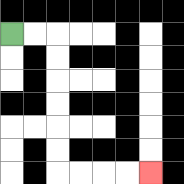{'start': '[0, 1]', 'end': '[6, 7]', 'path_directions': 'R,R,D,D,D,D,D,D,R,R,R,R', 'path_coordinates': '[[0, 1], [1, 1], [2, 1], [2, 2], [2, 3], [2, 4], [2, 5], [2, 6], [2, 7], [3, 7], [4, 7], [5, 7], [6, 7]]'}